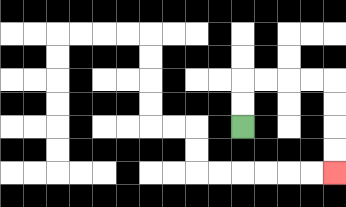{'start': '[10, 5]', 'end': '[14, 7]', 'path_directions': 'U,U,R,R,R,R,D,D,D,D', 'path_coordinates': '[[10, 5], [10, 4], [10, 3], [11, 3], [12, 3], [13, 3], [14, 3], [14, 4], [14, 5], [14, 6], [14, 7]]'}